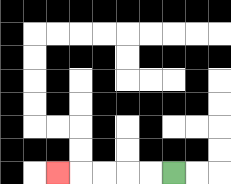{'start': '[7, 7]', 'end': '[2, 7]', 'path_directions': 'L,L,L,L,L', 'path_coordinates': '[[7, 7], [6, 7], [5, 7], [4, 7], [3, 7], [2, 7]]'}